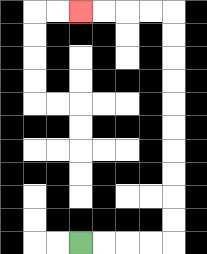{'start': '[3, 10]', 'end': '[3, 0]', 'path_directions': 'R,R,R,R,U,U,U,U,U,U,U,U,U,U,L,L,L,L', 'path_coordinates': '[[3, 10], [4, 10], [5, 10], [6, 10], [7, 10], [7, 9], [7, 8], [7, 7], [7, 6], [7, 5], [7, 4], [7, 3], [7, 2], [7, 1], [7, 0], [6, 0], [5, 0], [4, 0], [3, 0]]'}